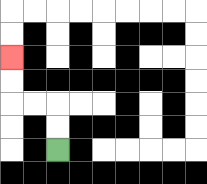{'start': '[2, 6]', 'end': '[0, 2]', 'path_directions': 'U,U,L,L,U,U', 'path_coordinates': '[[2, 6], [2, 5], [2, 4], [1, 4], [0, 4], [0, 3], [0, 2]]'}